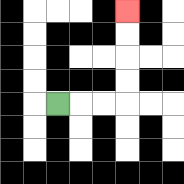{'start': '[2, 4]', 'end': '[5, 0]', 'path_directions': 'R,R,R,U,U,U,U', 'path_coordinates': '[[2, 4], [3, 4], [4, 4], [5, 4], [5, 3], [5, 2], [5, 1], [5, 0]]'}